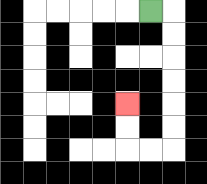{'start': '[6, 0]', 'end': '[5, 4]', 'path_directions': 'R,D,D,D,D,D,D,L,L,U,U', 'path_coordinates': '[[6, 0], [7, 0], [7, 1], [7, 2], [7, 3], [7, 4], [7, 5], [7, 6], [6, 6], [5, 6], [5, 5], [5, 4]]'}